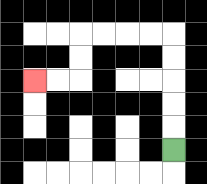{'start': '[7, 6]', 'end': '[1, 3]', 'path_directions': 'U,U,U,U,U,L,L,L,L,D,D,L,L', 'path_coordinates': '[[7, 6], [7, 5], [7, 4], [7, 3], [7, 2], [7, 1], [6, 1], [5, 1], [4, 1], [3, 1], [3, 2], [3, 3], [2, 3], [1, 3]]'}